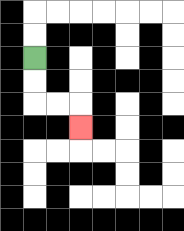{'start': '[1, 2]', 'end': '[3, 5]', 'path_directions': 'D,D,R,R,D', 'path_coordinates': '[[1, 2], [1, 3], [1, 4], [2, 4], [3, 4], [3, 5]]'}